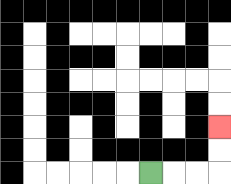{'start': '[6, 7]', 'end': '[9, 5]', 'path_directions': 'R,R,R,U,U', 'path_coordinates': '[[6, 7], [7, 7], [8, 7], [9, 7], [9, 6], [9, 5]]'}